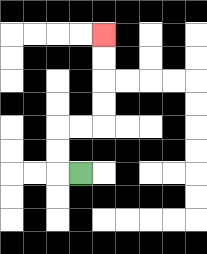{'start': '[3, 7]', 'end': '[4, 1]', 'path_directions': 'L,U,U,R,R,U,U,U,U', 'path_coordinates': '[[3, 7], [2, 7], [2, 6], [2, 5], [3, 5], [4, 5], [4, 4], [4, 3], [4, 2], [4, 1]]'}